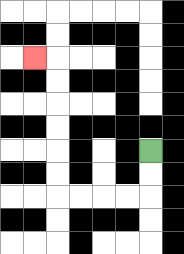{'start': '[6, 6]', 'end': '[1, 2]', 'path_directions': 'D,D,L,L,L,L,U,U,U,U,U,U,L', 'path_coordinates': '[[6, 6], [6, 7], [6, 8], [5, 8], [4, 8], [3, 8], [2, 8], [2, 7], [2, 6], [2, 5], [2, 4], [2, 3], [2, 2], [1, 2]]'}